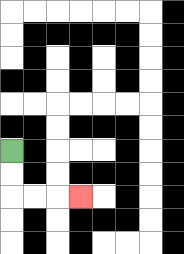{'start': '[0, 6]', 'end': '[3, 8]', 'path_directions': 'D,D,R,R,R', 'path_coordinates': '[[0, 6], [0, 7], [0, 8], [1, 8], [2, 8], [3, 8]]'}